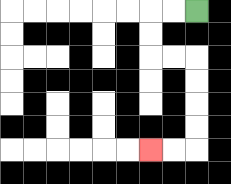{'start': '[8, 0]', 'end': '[6, 6]', 'path_directions': 'L,L,D,D,R,R,D,D,D,D,L,L', 'path_coordinates': '[[8, 0], [7, 0], [6, 0], [6, 1], [6, 2], [7, 2], [8, 2], [8, 3], [8, 4], [8, 5], [8, 6], [7, 6], [6, 6]]'}